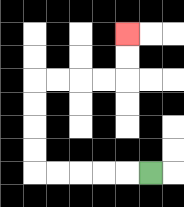{'start': '[6, 7]', 'end': '[5, 1]', 'path_directions': 'L,L,L,L,L,U,U,U,U,R,R,R,R,U,U', 'path_coordinates': '[[6, 7], [5, 7], [4, 7], [3, 7], [2, 7], [1, 7], [1, 6], [1, 5], [1, 4], [1, 3], [2, 3], [3, 3], [4, 3], [5, 3], [5, 2], [5, 1]]'}